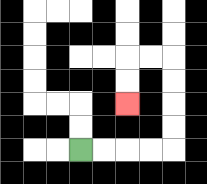{'start': '[3, 6]', 'end': '[5, 4]', 'path_directions': 'R,R,R,R,U,U,U,U,L,L,D,D', 'path_coordinates': '[[3, 6], [4, 6], [5, 6], [6, 6], [7, 6], [7, 5], [7, 4], [7, 3], [7, 2], [6, 2], [5, 2], [5, 3], [5, 4]]'}